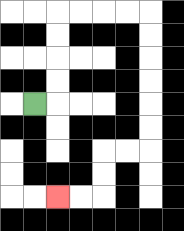{'start': '[1, 4]', 'end': '[2, 8]', 'path_directions': 'R,U,U,U,U,R,R,R,R,D,D,D,D,D,D,L,L,D,D,L,L', 'path_coordinates': '[[1, 4], [2, 4], [2, 3], [2, 2], [2, 1], [2, 0], [3, 0], [4, 0], [5, 0], [6, 0], [6, 1], [6, 2], [6, 3], [6, 4], [6, 5], [6, 6], [5, 6], [4, 6], [4, 7], [4, 8], [3, 8], [2, 8]]'}